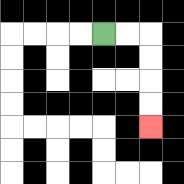{'start': '[4, 1]', 'end': '[6, 5]', 'path_directions': 'R,R,D,D,D,D', 'path_coordinates': '[[4, 1], [5, 1], [6, 1], [6, 2], [6, 3], [6, 4], [6, 5]]'}